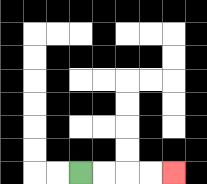{'start': '[3, 7]', 'end': '[7, 7]', 'path_directions': 'R,R,R,R', 'path_coordinates': '[[3, 7], [4, 7], [5, 7], [6, 7], [7, 7]]'}